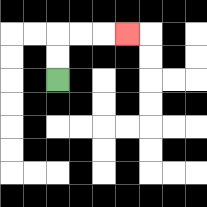{'start': '[2, 3]', 'end': '[5, 1]', 'path_directions': 'U,U,R,R,R', 'path_coordinates': '[[2, 3], [2, 2], [2, 1], [3, 1], [4, 1], [5, 1]]'}